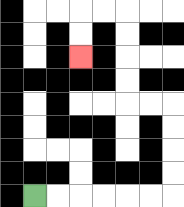{'start': '[1, 8]', 'end': '[3, 2]', 'path_directions': 'R,R,R,R,R,R,U,U,U,U,L,L,U,U,U,U,L,L,D,D', 'path_coordinates': '[[1, 8], [2, 8], [3, 8], [4, 8], [5, 8], [6, 8], [7, 8], [7, 7], [7, 6], [7, 5], [7, 4], [6, 4], [5, 4], [5, 3], [5, 2], [5, 1], [5, 0], [4, 0], [3, 0], [3, 1], [3, 2]]'}